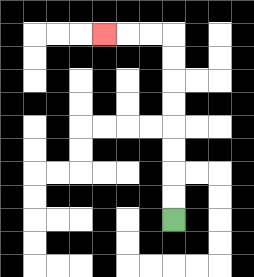{'start': '[7, 9]', 'end': '[4, 1]', 'path_directions': 'U,U,U,U,U,U,U,U,L,L,L', 'path_coordinates': '[[7, 9], [7, 8], [7, 7], [7, 6], [7, 5], [7, 4], [7, 3], [7, 2], [7, 1], [6, 1], [5, 1], [4, 1]]'}